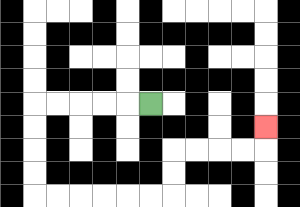{'start': '[6, 4]', 'end': '[11, 5]', 'path_directions': 'L,L,L,L,L,D,D,D,D,R,R,R,R,R,R,U,U,R,R,R,R,U', 'path_coordinates': '[[6, 4], [5, 4], [4, 4], [3, 4], [2, 4], [1, 4], [1, 5], [1, 6], [1, 7], [1, 8], [2, 8], [3, 8], [4, 8], [5, 8], [6, 8], [7, 8], [7, 7], [7, 6], [8, 6], [9, 6], [10, 6], [11, 6], [11, 5]]'}